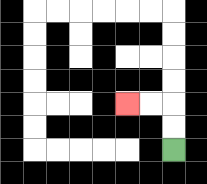{'start': '[7, 6]', 'end': '[5, 4]', 'path_directions': 'U,U,L,L', 'path_coordinates': '[[7, 6], [7, 5], [7, 4], [6, 4], [5, 4]]'}